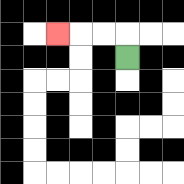{'start': '[5, 2]', 'end': '[2, 1]', 'path_directions': 'U,L,L,L', 'path_coordinates': '[[5, 2], [5, 1], [4, 1], [3, 1], [2, 1]]'}